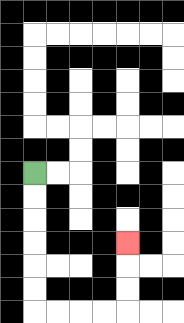{'start': '[1, 7]', 'end': '[5, 10]', 'path_directions': 'D,D,D,D,D,D,R,R,R,R,U,U,U', 'path_coordinates': '[[1, 7], [1, 8], [1, 9], [1, 10], [1, 11], [1, 12], [1, 13], [2, 13], [3, 13], [4, 13], [5, 13], [5, 12], [5, 11], [5, 10]]'}